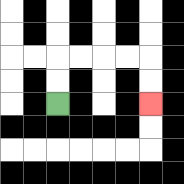{'start': '[2, 4]', 'end': '[6, 4]', 'path_directions': 'U,U,R,R,R,R,D,D', 'path_coordinates': '[[2, 4], [2, 3], [2, 2], [3, 2], [4, 2], [5, 2], [6, 2], [6, 3], [6, 4]]'}